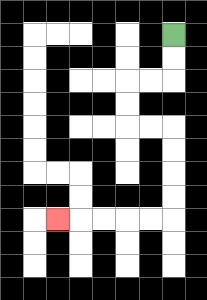{'start': '[7, 1]', 'end': '[2, 9]', 'path_directions': 'D,D,L,L,D,D,R,R,D,D,D,D,L,L,L,L,L', 'path_coordinates': '[[7, 1], [7, 2], [7, 3], [6, 3], [5, 3], [5, 4], [5, 5], [6, 5], [7, 5], [7, 6], [7, 7], [7, 8], [7, 9], [6, 9], [5, 9], [4, 9], [3, 9], [2, 9]]'}